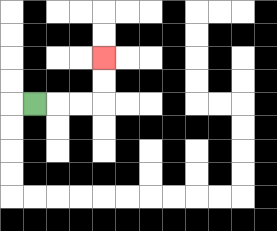{'start': '[1, 4]', 'end': '[4, 2]', 'path_directions': 'R,R,R,U,U', 'path_coordinates': '[[1, 4], [2, 4], [3, 4], [4, 4], [4, 3], [4, 2]]'}